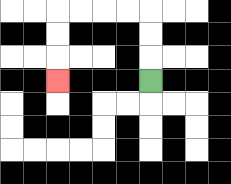{'start': '[6, 3]', 'end': '[2, 3]', 'path_directions': 'U,U,U,L,L,L,L,D,D,D', 'path_coordinates': '[[6, 3], [6, 2], [6, 1], [6, 0], [5, 0], [4, 0], [3, 0], [2, 0], [2, 1], [2, 2], [2, 3]]'}